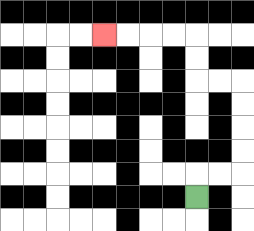{'start': '[8, 8]', 'end': '[4, 1]', 'path_directions': 'U,R,R,U,U,U,U,L,L,U,U,L,L,L,L', 'path_coordinates': '[[8, 8], [8, 7], [9, 7], [10, 7], [10, 6], [10, 5], [10, 4], [10, 3], [9, 3], [8, 3], [8, 2], [8, 1], [7, 1], [6, 1], [5, 1], [4, 1]]'}